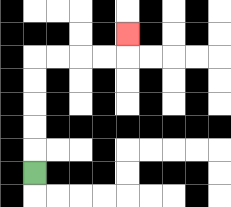{'start': '[1, 7]', 'end': '[5, 1]', 'path_directions': 'U,U,U,U,U,R,R,R,R,U', 'path_coordinates': '[[1, 7], [1, 6], [1, 5], [1, 4], [1, 3], [1, 2], [2, 2], [3, 2], [4, 2], [5, 2], [5, 1]]'}